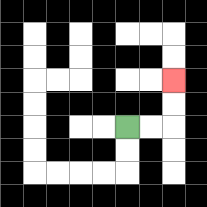{'start': '[5, 5]', 'end': '[7, 3]', 'path_directions': 'R,R,U,U', 'path_coordinates': '[[5, 5], [6, 5], [7, 5], [7, 4], [7, 3]]'}